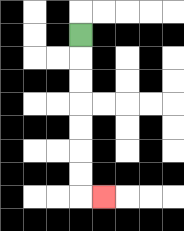{'start': '[3, 1]', 'end': '[4, 8]', 'path_directions': 'D,D,D,D,D,D,D,R', 'path_coordinates': '[[3, 1], [3, 2], [3, 3], [3, 4], [3, 5], [3, 6], [3, 7], [3, 8], [4, 8]]'}